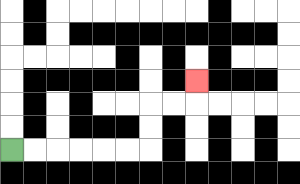{'start': '[0, 6]', 'end': '[8, 3]', 'path_directions': 'R,R,R,R,R,R,U,U,R,R,U', 'path_coordinates': '[[0, 6], [1, 6], [2, 6], [3, 6], [4, 6], [5, 6], [6, 6], [6, 5], [6, 4], [7, 4], [8, 4], [8, 3]]'}